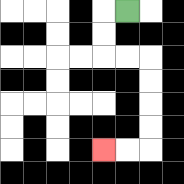{'start': '[5, 0]', 'end': '[4, 6]', 'path_directions': 'L,D,D,R,R,D,D,D,D,L,L', 'path_coordinates': '[[5, 0], [4, 0], [4, 1], [4, 2], [5, 2], [6, 2], [6, 3], [6, 4], [6, 5], [6, 6], [5, 6], [4, 6]]'}